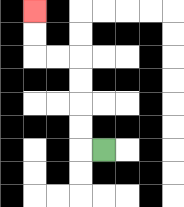{'start': '[4, 6]', 'end': '[1, 0]', 'path_directions': 'L,U,U,U,U,L,L,U,U', 'path_coordinates': '[[4, 6], [3, 6], [3, 5], [3, 4], [3, 3], [3, 2], [2, 2], [1, 2], [1, 1], [1, 0]]'}